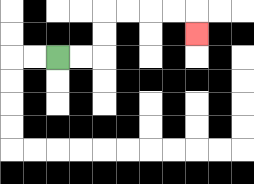{'start': '[2, 2]', 'end': '[8, 1]', 'path_directions': 'R,R,U,U,R,R,R,R,D', 'path_coordinates': '[[2, 2], [3, 2], [4, 2], [4, 1], [4, 0], [5, 0], [6, 0], [7, 0], [8, 0], [8, 1]]'}